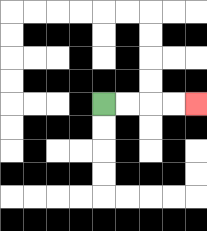{'start': '[4, 4]', 'end': '[8, 4]', 'path_directions': 'R,R,R,R', 'path_coordinates': '[[4, 4], [5, 4], [6, 4], [7, 4], [8, 4]]'}